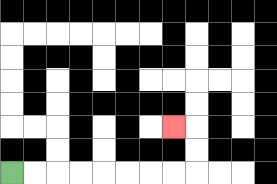{'start': '[0, 7]', 'end': '[7, 5]', 'path_directions': 'R,R,R,R,R,R,R,R,U,U,L', 'path_coordinates': '[[0, 7], [1, 7], [2, 7], [3, 7], [4, 7], [5, 7], [6, 7], [7, 7], [8, 7], [8, 6], [8, 5], [7, 5]]'}